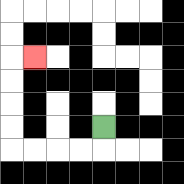{'start': '[4, 5]', 'end': '[1, 2]', 'path_directions': 'D,L,L,L,L,U,U,U,U,R', 'path_coordinates': '[[4, 5], [4, 6], [3, 6], [2, 6], [1, 6], [0, 6], [0, 5], [0, 4], [0, 3], [0, 2], [1, 2]]'}